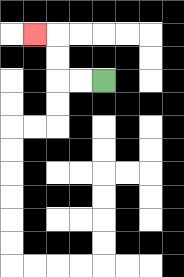{'start': '[4, 3]', 'end': '[1, 1]', 'path_directions': 'L,L,U,U,L', 'path_coordinates': '[[4, 3], [3, 3], [2, 3], [2, 2], [2, 1], [1, 1]]'}